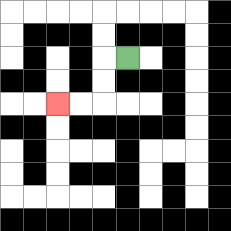{'start': '[5, 2]', 'end': '[2, 4]', 'path_directions': 'L,D,D,L,L', 'path_coordinates': '[[5, 2], [4, 2], [4, 3], [4, 4], [3, 4], [2, 4]]'}